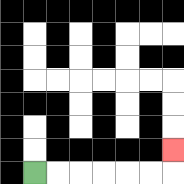{'start': '[1, 7]', 'end': '[7, 6]', 'path_directions': 'R,R,R,R,R,R,U', 'path_coordinates': '[[1, 7], [2, 7], [3, 7], [4, 7], [5, 7], [6, 7], [7, 7], [7, 6]]'}